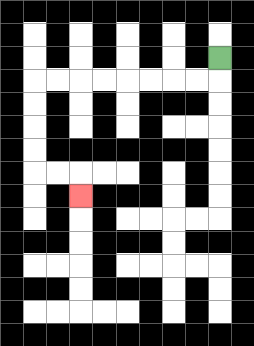{'start': '[9, 2]', 'end': '[3, 8]', 'path_directions': 'D,L,L,L,L,L,L,L,L,D,D,D,D,R,R,D', 'path_coordinates': '[[9, 2], [9, 3], [8, 3], [7, 3], [6, 3], [5, 3], [4, 3], [3, 3], [2, 3], [1, 3], [1, 4], [1, 5], [1, 6], [1, 7], [2, 7], [3, 7], [3, 8]]'}